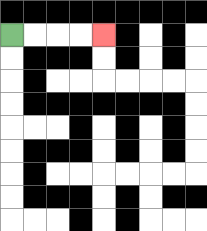{'start': '[0, 1]', 'end': '[4, 1]', 'path_directions': 'R,R,R,R', 'path_coordinates': '[[0, 1], [1, 1], [2, 1], [3, 1], [4, 1]]'}